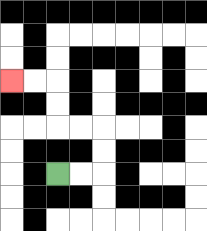{'start': '[2, 7]', 'end': '[0, 3]', 'path_directions': 'R,R,U,U,L,L,U,U,L,L', 'path_coordinates': '[[2, 7], [3, 7], [4, 7], [4, 6], [4, 5], [3, 5], [2, 5], [2, 4], [2, 3], [1, 3], [0, 3]]'}